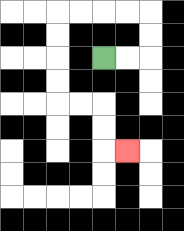{'start': '[4, 2]', 'end': '[5, 6]', 'path_directions': 'R,R,U,U,L,L,L,L,D,D,D,D,R,R,D,D,R', 'path_coordinates': '[[4, 2], [5, 2], [6, 2], [6, 1], [6, 0], [5, 0], [4, 0], [3, 0], [2, 0], [2, 1], [2, 2], [2, 3], [2, 4], [3, 4], [4, 4], [4, 5], [4, 6], [5, 6]]'}